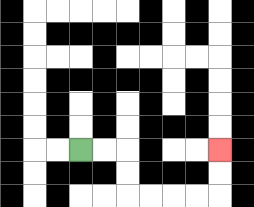{'start': '[3, 6]', 'end': '[9, 6]', 'path_directions': 'R,R,D,D,R,R,R,R,U,U', 'path_coordinates': '[[3, 6], [4, 6], [5, 6], [5, 7], [5, 8], [6, 8], [7, 8], [8, 8], [9, 8], [9, 7], [9, 6]]'}